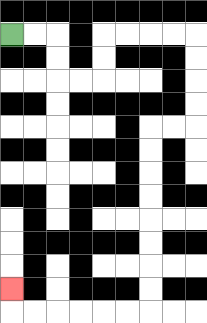{'start': '[0, 1]', 'end': '[0, 12]', 'path_directions': 'R,R,D,D,R,R,U,U,R,R,R,R,D,D,D,D,L,L,D,D,D,D,D,D,D,D,L,L,L,L,L,L,U', 'path_coordinates': '[[0, 1], [1, 1], [2, 1], [2, 2], [2, 3], [3, 3], [4, 3], [4, 2], [4, 1], [5, 1], [6, 1], [7, 1], [8, 1], [8, 2], [8, 3], [8, 4], [8, 5], [7, 5], [6, 5], [6, 6], [6, 7], [6, 8], [6, 9], [6, 10], [6, 11], [6, 12], [6, 13], [5, 13], [4, 13], [3, 13], [2, 13], [1, 13], [0, 13], [0, 12]]'}